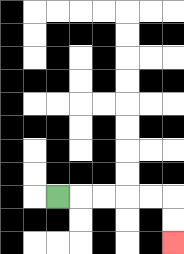{'start': '[2, 8]', 'end': '[7, 10]', 'path_directions': 'R,R,R,R,R,D,D', 'path_coordinates': '[[2, 8], [3, 8], [4, 8], [5, 8], [6, 8], [7, 8], [7, 9], [7, 10]]'}